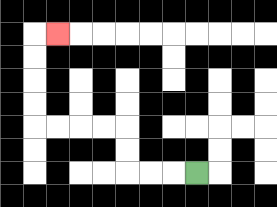{'start': '[8, 7]', 'end': '[2, 1]', 'path_directions': 'L,L,L,U,U,L,L,L,L,U,U,U,U,R', 'path_coordinates': '[[8, 7], [7, 7], [6, 7], [5, 7], [5, 6], [5, 5], [4, 5], [3, 5], [2, 5], [1, 5], [1, 4], [1, 3], [1, 2], [1, 1], [2, 1]]'}